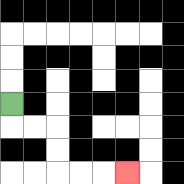{'start': '[0, 4]', 'end': '[5, 7]', 'path_directions': 'D,R,R,D,D,R,R,R', 'path_coordinates': '[[0, 4], [0, 5], [1, 5], [2, 5], [2, 6], [2, 7], [3, 7], [4, 7], [5, 7]]'}